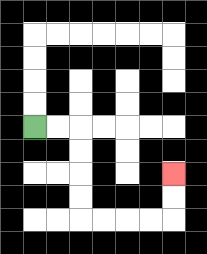{'start': '[1, 5]', 'end': '[7, 7]', 'path_directions': 'R,R,D,D,D,D,R,R,R,R,U,U', 'path_coordinates': '[[1, 5], [2, 5], [3, 5], [3, 6], [3, 7], [3, 8], [3, 9], [4, 9], [5, 9], [6, 9], [7, 9], [7, 8], [7, 7]]'}